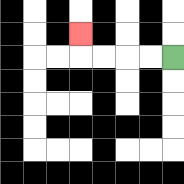{'start': '[7, 2]', 'end': '[3, 1]', 'path_directions': 'L,L,L,L,U', 'path_coordinates': '[[7, 2], [6, 2], [5, 2], [4, 2], [3, 2], [3, 1]]'}